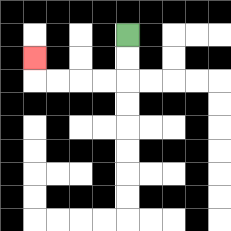{'start': '[5, 1]', 'end': '[1, 2]', 'path_directions': 'D,D,L,L,L,L,U', 'path_coordinates': '[[5, 1], [5, 2], [5, 3], [4, 3], [3, 3], [2, 3], [1, 3], [1, 2]]'}